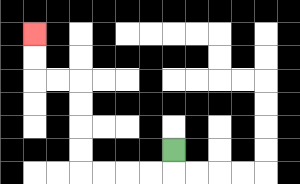{'start': '[7, 6]', 'end': '[1, 1]', 'path_directions': 'D,L,L,L,L,U,U,U,U,L,L,U,U', 'path_coordinates': '[[7, 6], [7, 7], [6, 7], [5, 7], [4, 7], [3, 7], [3, 6], [3, 5], [3, 4], [3, 3], [2, 3], [1, 3], [1, 2], [1, 1]]'}